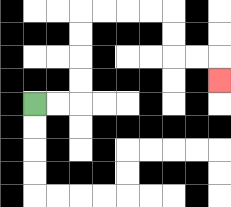{'start': '[1, 4]', 'end': '[9, 3]', 'path_directions': 'R,R,U,U,U,U,R,R,R,R,D,D,R,R,D', 'path_coordinates': '[[1, 4], [2, 4], [3, 4], [3, 3], [3, 2], [3, 1], [3, 0], [4, 0], [5, 0], [6, 0], [7, 0], [7, 1], [7, 2], [8, 2], [9, 2], [9, 3]]'}